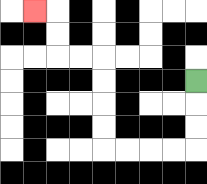{'start': '[8, 3]', 'end': '[1, 0]', 'path_directions': 'D,D,D,L,L,L,L,U,U,U,U,L,L,U,U,L', 'path_coordinates': '[[8, 3], [8, 4], [8, 5], [8, 6], [7, 6], [6, 6], [5, 6], [4, 6], [4, 5], [4, 4], [4, 3], [4, 2], [3, 2], [2, 2], [2, 1], [2, 0], [1, 0]]'}